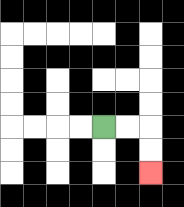{'start': '[4, 5]', 'end': '[6, 7]', 'path_directions': 'R,R,D,D', 'path_coordinates': '[[4, 5], [5, 5], [6, 5], [6, 6], [6, 7]]'}